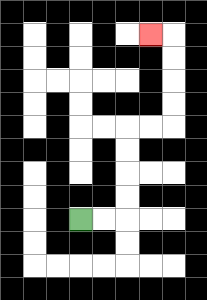{'start': '[3, 9]', 'end': '[6, 1]', 'path_directions': 'R,R,U,U,U,U,R,R,U,U,U,U,L', 'path_coordinates': '[[3, 9], [4, 9], [5, 9], [5, 8], [5, 7], [5, 6], [5, 5], [6, 5], [7, 5], [7, 4], [7, 3], [7, 2], [7, 1], [6, 1]]'}